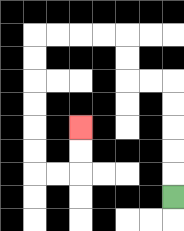{'start': '[7, 8]', 'end': '[3, 5]', 'path_directions': 'U,U,U,U,U,L,L,U,U,L,L,L,L,D,D,D,D,D,D,R,R,U,U', 'path_coordinates': '[[7, 8], [7, 7], [7, 6], [7, 5], [7, 4], [7, 3], [6, 3], [5, 3], [5, 2], [5, 1], [4, 1], [3, 1], [2, 1], [1, 1], [1, 2], [1, 3], [1, 4], [1, 5], [1, 6], [1, 7], [2, 7], [3, 7], [3, 6], [3, 5]]'}